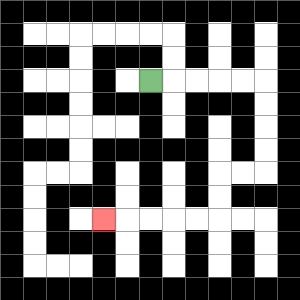{'start': '[6, 3]', 'end': '[4, 9]', 'path_directions': 'R,R,R,R,R,D,D,D,D,L,L,D,D,L,L,L,L,L', 'path_coordinates': '[[6, 3], [7, 3], [8, 3], [9, 3], [10, 3], [11, 3], [11, 4], [11, 5], [11, 6], [11, 7], [10, 7], [9, 7], [9, 8], [9, 9], [8, 9], [7, 9], [6, 9], [5, 9], [4, 9]]'}